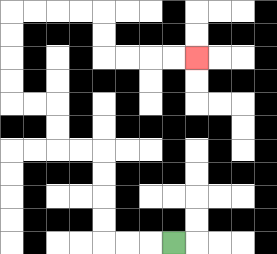{'start': '[7, 10]', 'end': '[8, 2]', 'path_directions': 'L,L,L,U,U,U,U,L,L,U,U,L,L,U,U,U,U,R,R,R,R,D,D,R,R,R,R', 'path_coordinates': '[[7, 10], [6, 10], [5, 10], [4, 10], [4, 9], [4, 8], [4, 7], [4, 6], [3, 6], [2, 6], [2, 5], [2, 4], [1, 4], [0, 4], [0, 3], [0, 2], [0, 1], [0, 0], [1, 0], [2, 0], [3, 0], [4, 0], [4, 1], [4, 2], [5, 2], [6, 2], [7, 2], [8, 2]]'}